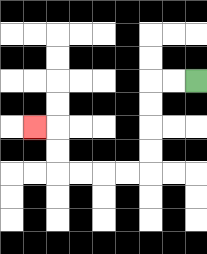{'start': '[8, 3]', 'end': '[1, 5]', 'path_directions': 'L,L,D,D,D,D,L,L,L,L,U,U,L', 'path_coordinates': '[[8, 3], [7, 3], [6, 3], [6, 4], [6, 5], [6, 6], [6, 7], [5, 7], [4, 7], [3, 7], [2, 7], [2, 6], [2, 5], [1, 5]]'}